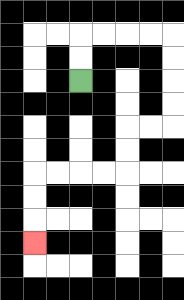{'start': '[3, 3]', 'end': '[1, 10]', 'path_directions': 'U,U,R,R,R,R,D,D,D,D,L,L,D,D,L,L,L,L,D,D,D', 'path_coordinates': '[[3, 3], [3, 2], [3, 1], [4, 1], [5, 1], [6, 1], [7, 1], [7, 2], [7, 3], [7, 4], [7, 5], [6, 5], [5, 5], [5, 6], [5, 7], [4, 7], [3, 7], [2, 7], [1, 7], [1, 8], [1, 9], [1, 10]]'}